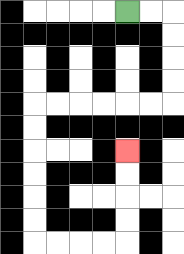{'start': '[5, 0]', 'end': '[5, 6]', 'path_directions': 'R,R,D,D,D,D,L,L,L,L,L,L,D,D,D,D,D,D,R,R,R,R,U,U,U,U', 'path_coordinates': '[[5, 0], [6, 0], [7, 0], [7, 1], [7, 2], [7, 3], [7, 4], [6, 4], [5, 4], [4, 4], [3, 4], [2, 4], [1, 4], [1, 5], [1, 6], [1, 7], [1, 8], [1, 9], [1, 10], [2, 10], [3, 10], [4, 10], [5, 10], [5, 9], [5, 8], [5, 7], [5, 6]]'}